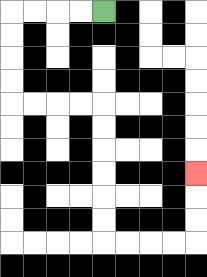{'start': '[4, 0]', 'end': '[8, 7]', 'path_directions': 'L,L,L,L,D,D,D,D,R,R,R,R,D,D,D,D,D,D,R,R,R,R,U,U,U', 'path_coordinates': '[[4, 0], [3, 0], [2, 0], [1, 0], [0, 0], [0, 1], [0, 2], [0, 3], [0, 4], [1, 4], [2, 4], [3, 4], [4, 4], [4, 5], [4, 6], [4, 7], [4, 8], [4, 9], [4, 10], [5, 10], [6, 10], [7, 10], [8, 10], [8, 9], [8, 8], [8, 7]]'}